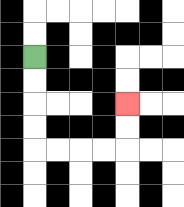{'start': '[1, 2]', 'end': '[5, 4]', 'path_directions': 'D,D,D,D,R,R,R,R,U,U', 'path_coordinates': '[[1, 2], [1, 3], [1, 4], [1, 5], [1, 6], [2, 6], [3, 6], [4, 6], [5, 6], [5, 5], [5, 4]]'}